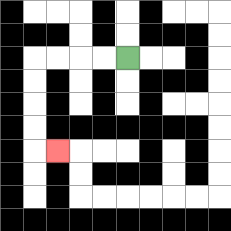{'start': '[5, 2]', 'end': '[2, 6]', 'path_directions': 'L,L,L,L,D,D,D,D,R', 'path_coordinates': '[[5, 2], [4, 2], [3, 2], [2, 2], [1, 2], [1, 3], [1, 4], [1, 5], [1, 6], [2, 6]]'}